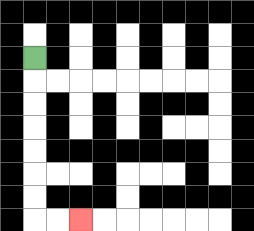{'start': '[1, 2]', 'end': '[3, 9]', 'path_directions': 'D,D,D,D,D,D,D,R,R', 'path_coordinates': '[[1, 2], [1, 3], [1, 4], [1, 5], [1, 6], [1, 7], [1, 8], [1, 9], [2, 9], [3, 9]]'}